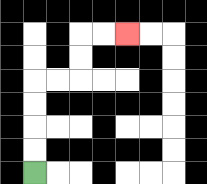{'start': '[1, 7]', 'end': '[5, 1]', 'path_directions': 'U,U,U,U,R,R,U,U,R,R', 'path_coordinates': '[[1, 7], [1, 6], [1, 5], [1, 4], [1, 3], [2, 3], [3, 3], [3, 2], [3, 1], [4, 1], [5, 1]]'}